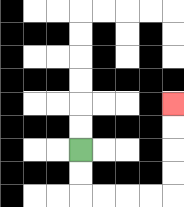{'start': '[3, 6]', 'end': '[7, 4]', 'path_directions': 'D,D,R,R,R,R,U,U,U,U', 'path_coordinates': '[[3, 6], [3, 7], [3, 8], [4, 8], [5, 8], [6, 8], [7, 8], [7, 7], [7, 6], [7, 5], [7, 4]]'}